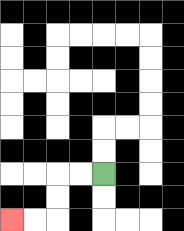{'start': '[4, 7]', 'end': '[0, 9]', 'path_directions': 'L,L,D,D,L,L', 'path_coordinates': '[[4, 7], [3, 7], [2, 7], [2, 8], [2, 9], [1, 9], [0, 9]]'}